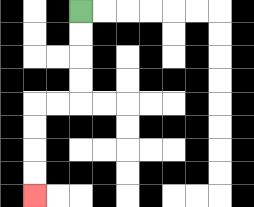{'start': '[3, 0]', 'end': '[1, 8]', 'path_directions': 'D,D,D,D,L,L,D,D,D,D', 'path_coordinates': '[[3, 0], [3, 1], [3, 2], [3, 3], [3, 4], [2, 4], [1, 4], [1, 5], [1, 6], [1, 7], [1, 8]]'}